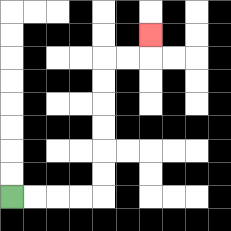{'start': '[0, 8]', 'end': '[6, 1]', 'path_directions': 'R,R,R,R,U,U,U,U,U,U,R,R,U', 'path_coordinates': '[[0, 8], [1, 8], [2, 8], [3, 8], [4, 8], [4, 7], [4, 6], [4, 5], [4, 4], [4, 3], [4, 2], [5, 2], [6, 2], [6, 1]]'}